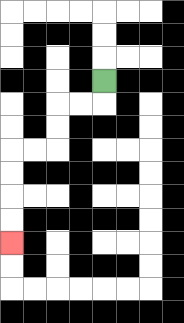{'start': '[4, 3]', 'end': '[0, 10]', 'path_directions': 'D,L,L,D,D,L,L,D,D,D,D', 'path_coordinates': '[[4, 3], [4, 4], [3, 4], [2, 4], [2, 5], [2, 6], [1, 6], [0, 6], [0, 7], [0, 8], [0, 9], [0, 10]]'}